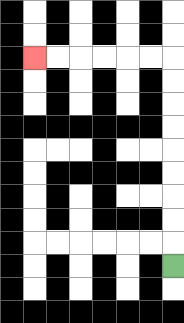{'start': '[7, 11]', 'end': '[1, 2]', 'path_directions': 'U,U,U,U,U,U,U,U,U,L,L,L,L,L,L', 'path_coordinates': '[[7, 11], [7, 10], [7, 9], [7, 8], [7, 7], [7, 6], [7, 5], [7, 4], [7, 3], [7, 2], [6, 2], [5, 2], [4, 2], [3, 2], [2, 2], [1, 2]]'}